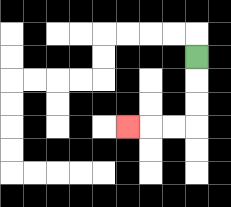{'start': '[8, 2]', 'end': '[5, 5]', 'path_directions': 'D,D,D,L,L,L', 'path_coordinates': '[[8, 2], [8, 3], [8, 4], [8, 5], [7, 5], [6, 5], [5, 5]]'}